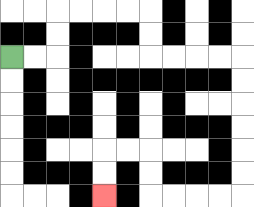{'start': '[0, 2]', 'end': '[4, 8]', 'path_directions': 'R,R,U,U,R,R,R,R,D,D,R,R,R,R,D,D,D,D,D,D,L,L,L,L,U,U,L,L,D,D', 'path_coordinates': '[[0, 2], [1, 2], [2, 2], [2, 1], [2, 0], [3, 0], [4, 0], [5, 0], [6, 0], [6, 1], [6, 2], [7, 2], [8, 2], [9, 2], [10, 2], [10, 3], [10, 4], [10, 5], [10, 6], [10, 7], [10, 8], [9, 8], [8, 8], [7, 8], [6, 8], [6, 7], [6, 6], [5, 6], [4, 6], [4, 7], [4, 8]]'}